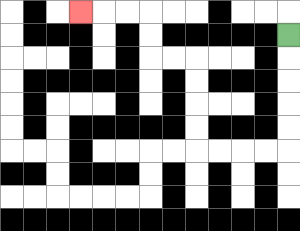{'start': '[12, 1]', 'end': '[3, 0]', 'path_directions': 'D,D,D,D,D,L,L,L,L,U,U,U,U,L,L,U,U,L,L,L', 'path_coordinates': '[[12, 1], [12, 2], [12, 3], [12, 4], [12, 5], [12, 6], [11, 6], [10, 6], [9, 6], [8, 6], [8, 5], [8, 4], [8, 3], [8, 2], [7, 2], [6, 2], [6, 1], [6, 0], [5, 0], [4, 0], [3, 0]]'}